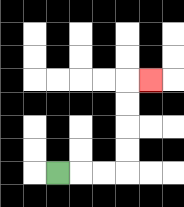{'start': '[2, 7]', 'end': '[6, 3]', 'path_directions': 'R,R,R,U,U,U,U,R', 'path_coordinates': '[[2, 7], [3, 7], [4, 7], [5, 7], [5, 6], [5, 5], [5, 4], [5, 3], [6, 3]]'}